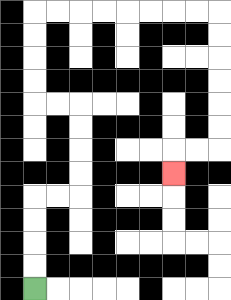{'start': '[1, 12]', 'end': '[7, 7]', 'path_directions': 'U,U,U,U,R,R,U,U,U,U,L,L,U,U,U,U,R,R,R,R,R,R,R,R,D,D,D,D,D,D,L,L,D', 'path_coordinates': '[[1, 12], [1, 11], [1, 10], [1, 9], [1, 8], [2, 8], [3, 8], [3, 7], [3, 6], [3, 5], [3, 4], [2, 4], [1, 4], [1, 3], [1, 2], [1, 1], [1, 0], [2, 0], [3, 0], [4, 0], [5, 0], [6, 0], [7, 0], [8, 0], [9, 0], [9, 1], [9, 2], [9, 3], [9, 4], [9, 5], [9, 6], [8, 6], [7, 6], [7, 7]]'}